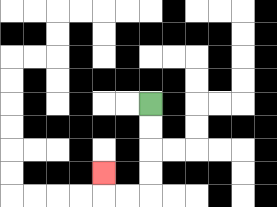{'start': '[6, 4]', 'end': '[4, 7]', 'path_directions': 'D,D,D,D,L,L,U', 'path_coordinates': '[[6, 4], [6, 5], [6, 6], [6, 7], [6, 8], [5, 8], [4, 8], [4, 7]]'}